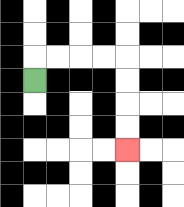{'start': '[1, 3]', 'end': '[5, 6]', 'path_directions': 'U,R,R,R,R,D,D,D,D', 'path_coordinates': '[[1, 3], [1, 2], [2, 2], [3, 2], [4, 2], [5, 2], [5, 3], [5, 4], [5, 5], [5, 6]]'}